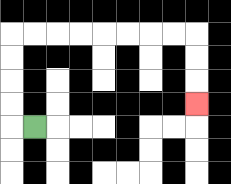{'start': '[1, 5]', 'end': '[8, 4]', 'path_directions': 'L,U,U,U,U,R,R,R,R,R,R,R,R,D,D,D', 'path_coordinates': '[[1, 5], [0, 5], [0, 4], [0, 3], [0, 2], [0, 1], [1, 1], [2, 1], [3, 1], [4, 1], [5, 1], [6, 1], [7, 1], [8, 1], [8, 2], [8, 3], [8, 4]]'}